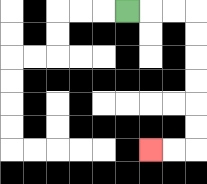{'start': '[5, 0]', 'end': '[6, 6]', 'path_directions': 'R,R,R,D,D,D,D,D,D,L,L', 'path_coordinates': '[[5, 0], [6, 0], [7, 0], [8, 0], [8, 1], [8, 2], [8, 3], [8, 4], [8, 5], [8, 6], [7, 6], [6, 6]]'}